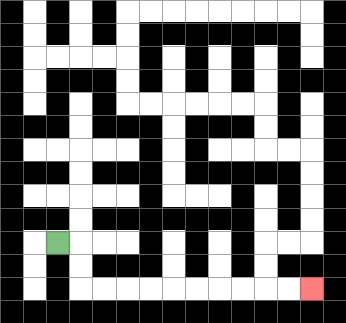{'start': '[2, 10]', 'end': '[13, 12]', 'path_directions': 'R,D,D,R,R,R,R,R,R,R,R,R,R', 'path_coordinates': '[[2, 10], [3, 10], [3, 11], [3, 12], [4, 12], [5, 12], [6, 12], [7, 12], [8, 12], [9, 12], [10, 12], [11, 12], [12, 12], [13, 12]]'}